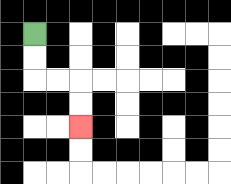{'start': '[1, 1]', 'end': '[3, 5]', 'path_directions': 'D,D,R,R,D,D', 'path_coordinates': '[[1, 1], [1, 2], [1, 3], [2, 3], [3, 3], [3, 4], [3, 5]]'}